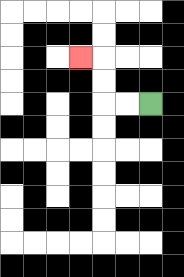{'start': '[6, 4]', 'end': '[3, 2]', 'path_directions': 'L,L,U,U,L', 'path_coordinates': '[[6, 4], [5, 4], [4, 4], [4, 3], [4, 2], [3, 2]]'}